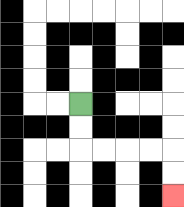{'start': '[3, 4]', 'end': '[7, 8]', 'path_directions': 'D,D,R,R,R,R,D,D', 'path_coordinates': '[[3, 4], [3, 5], [3, 6], [4, 6], [5, 6], [6, 6], [7, 6], [7, 7], [7, 8]]'}